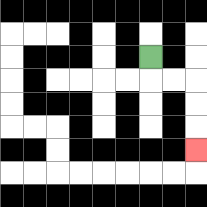{'start': '[6, 2]', 'end': '[8, 6]', 'path_directions': 'D,R,R,D,D,D', 'path_coordinates': '[[6, 2], [6, 3], [7, 3], [8, 3], [8, 4], [8, 5], [8, 6]]'}